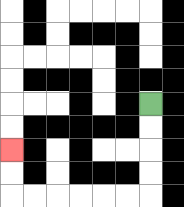{'start': '[6, 4]', 'end': '[0, 6]', 'path_directions': 'D,D,D,D,L,L,L,L,L,L,U,U', 'path_coordinates': '[[6, 4], [6, 5], [6, 6], [6, 7], [6, 8], [5, 8], [4, 8], [3, 8], [2, 8], [1, 8], [0, 8], [0, 7], [0, 6]]'}